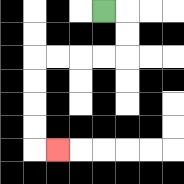{'start': '[4, 0]', 'end': '[2, 6]', 'path_directions': 'R,D,D,L,L,L,L,D,D,D,D,R', 'path_coordinates': '[[4, 0], [5, 0], [5, 1], [5, 2], [4, 2], [3, 2], [2, 2], [1, 2], [1, 3], [1, 4], [1, 5], [1, 6], [2, 6]]'}